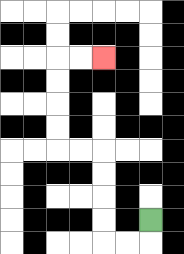{'start': '[6, 9]', 'end': '[4, 2]', 'path_directions': 'D,L,L,U,U,U,U,L,L,U,U,U,U,R,R', 'path_coordinates': '[[6, 9], [6, 10], [5, 10], [4, 10], [4, 9], [4, 8], [4, 7], [4, 6], [3, 6], [2, 6], [2, 5], [2, 4], [2, 3], [2, 2], [3, 2], [4, 2]]'}